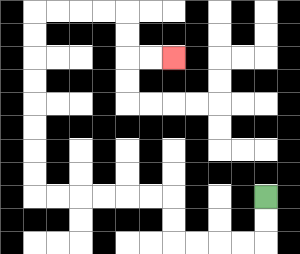{'start': '[11, 8]', 'end': '[7, 2]', 'path_directions': 'D,D,L,L,L,L,U,U,L,L,L,L,L,L,U,U,U,U,U,U,U,U,R,R,R,R,D,D,R,R', 'path_coordinates': '[[11, 8], [11, 9], [11, 10], [10, 10], [9, 10], [8, 10], [7, 10], [7, 9], [7, 8], [6, 8], [5, 8], [4, 8], [3, 8], [2, 8], [1, 8], [1, 7], [1, 6], [1, 5], [1, 4], [1, 3], [1, 2], [1, 1], [1, 0], [2, 0], [3, 0], [4, 0], [5, 0], [5, 1], [5, 2], [6, 2], [7, 2]]'}